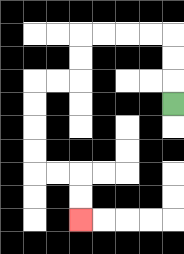{'start': '[7, 4]', 'end': '[3, 9]', 'path_directions': 'U,U,U,L,L,L,L,D,D,L,L,D,D,D,D,R,R,D,D', 'path_coordinates': '[[7, 4], [7, 3], [7, 2], [7, 1], [6, 1], [5, 1], [4, 1], [3, 1], [3, 2], [3, 3], [2, 3], [1, 3], [1, 4], [1, 5], [1, 6], [1, 7], [2, 7], [3, 7], [3, 8], [3, 9]]'}